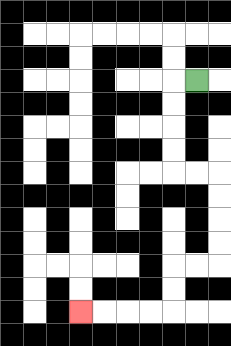{'start': '[8, 3]', 'end': '[3, 13]', 'path_directions': 'L,D,D,D,D,R,R,D,D,D,D,L,L,D,D,L,L,L,L', 'path_coordinates': '[[8, 3], [7, 3], [7, 4], [7, 5], [7, 6], [7, 7], [8, 7], [9, 7], [9, 8], [9, 9], [9, 10], [9, 11], [8, 11], [7, 11], [7, 12], [7, 13], [6, 13], [5, 13], [4, 13], [3, 13]]'}